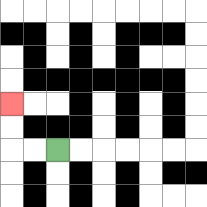{'start': '[2, 6]', 'end': '[0, 4]', 'path_directions': 'L,L,U,U', 'path_coordinates': '[[2, 6], [1, 6], [0, 6], [0, 5], [0, 4]]'}